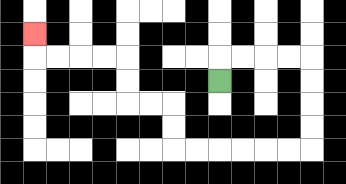{'start': '[9, 3]', 'end': '[1, 1]', 'path_directions': 'U,R,R,R,R,D,D,D,D,L,L,L,L,L,L,U,U,L,L,U,U,L,L,L,L,U', 'path_coordinates': '[[9, 3], [9, 2], [10, 2], [11, 2], [12, 2], [13, 2], [13, 3], [13, 4], [13, 5], [13, 6], [12, 6], [11, 6], [10, 6], [9, 6], [8, 6], [7, 6], [7, 5], [7, 4], [6, 4], [5, 4], [5, 3], [5, 2], [4, 2], [3, 2], [2, 2], [1, 2], [1, 1]]'}